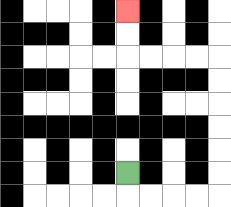{'start': '[5, 7]', 'end': '[5, 0]', 'path_directions': 'D,R,R,R,R,U,U,U,U,U,U,L,L,L,L,U,U', 'path_coordinates': '[[5, 7], [5, 8], [6, 8], [7, 8], [8, 8], [9, 8], [9, 7], [9, 6], [9, 5], [9, 4], [9, 3], [9, 2], [8, 2], [7, 2], [6, 2], [5, 2], [5, 1], [5, 0]]'}